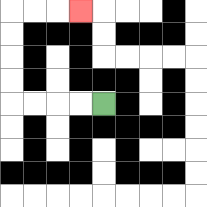{'start': '[4, 4]', 'end': '[3, 0]', 'path_directions': 'L,L,L,L,U,U,U,U,R,R,R', 'path_coordinates': '[[4, 4], [3, 4], [2, 4], [1, 4], [0, 4], [0, 3], [0, 2], [0, 1], [0, 0], [1, 0], [2, 0], [3, 0]]'}